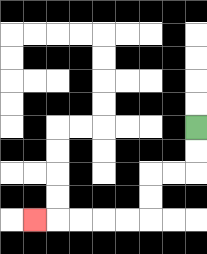{'start': '[8, 5]', 'end': '[1, 9]', 'path_directions': 'D,D,L,L,D,D,L,L,L,L,L', 'path_coordinates': '[[8, 5], [8, 6], [8, 7], [7, 7], [6, 7], [6, 8], [6, 9], [5, 9], [4, 9], [3, 9], [2, 9], [1, 9]]'}